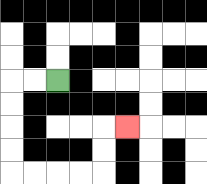{'start': '[2, 3]', 'end': '[5, 5]', 'path_directions': 'L,L,D,D,D,D,R,R,R,R,U,U,R', 'path_coordinates': '[[2, 3], [1, 3], [0, 3], [0, 4], [0, 5], [0, 6], [0, 7], [1, 7], [2, 7], [3, 7], [4, 7], [4, 6], [4, 5], [5, 5]]'}